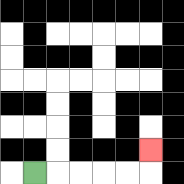{'start': '[1, 7]', 'end': '[6, 6]', 'path_directions': 'R,R,R,R,R,U', 'path_coordinates': '[[1, 7], [2, 7], [3, 7], [4, 7], [5, 7], [6, 7], [6, 6]]'}